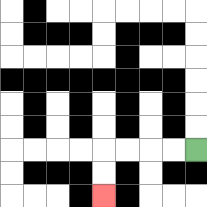{'start': '[8, 6]', 'end': '[4, 8]', 'path_directions': 'L,L,L,L,D,D', 'path_coordinates': '[[8, 6], [7, 6], [6, 6], [5, 6], [4, 6], [4, 7], [4, 8]]'}